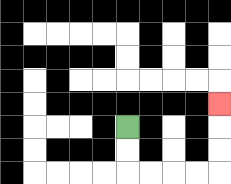{'start': '[5, 5]', 'end': '[9, 4]', 'path_directions': 'D,D,R,R,R,R,U,U,U', 'path_coordinates': '[[5, 5], [5, 6], [5, 7], [6, 7], [7, 7], [8, 7], [9, 7], [9, 6], [9, 5], [9, 4]]'}